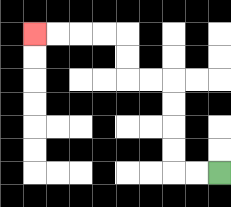{'start': '[9, 7]', 'end': '[1, 1]', 'path_directions': 'L,L,U,U,U,U,L,L,U,U,L,L,L,L', 'path_coordinates': '[[9, 7], [8, 7], [7, 7], [7, 6], [7, 5], [7, 4], [7, 3], [6, 3], [5, 3], [5, 2], [5, 1], [4, 1], [3, 1], [2, 1], [1, 1]]'}